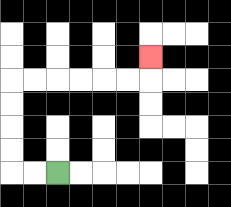{'start': '[2, 7]', 'end': '[6, 2]', 'path_directions': 'L,L,U,U,U,U,R,R,R,R,R,R,U', 'path_coordinates': '[[2, 7], [1, 7], [0, 7], [0, 6], [0, 5], [0, 4], [0, 3], [1, 3], [2, 3], [3, 3], [4, 3], [5, 3], [6, 3], [6, 2]]'}